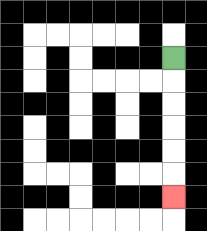{'start': '[7, 2]', 'end': '[7, 8]', 'path_directions': 'D,D,D,D,D,D', 'path_coordinates': '[[7, 2], [7, 3], [7, 4], [7, 5], [7, 6], [7, 7], [7, 8]]'}